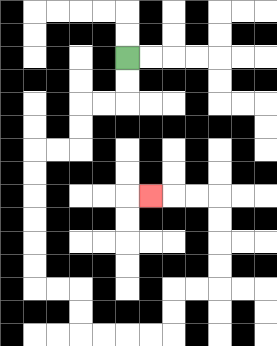{'start': '[5, 2]', 'end': '[6, 8]', 'path_directions': 'D,D,L,L,D,D,L,L,D,D,D,D,D,D,R,R,D,D,R,R,R,R,U,U,R,R,U,U,U,U,L,L,L', 'path_coordinates': '[[5, 2], [5, 3], [5, 4], [4, 4], [3, 4], [3, 5], [3, 6], [2, 6], [1, 6], [1, 7], [1, 8], [1, 9], [1, 10], [1, 11], [1, 12], [2, 12], [3, 12], [3, 13], [3, 14], [4, 14], [5, 14], [6, 14], [7, 14], [7, 13], [7, 12], [8, 12], [9, 12], [9, 11], [9, 10], [9, 9], [9, 8], [8, 8], [7, 8], [6, 8]]'}